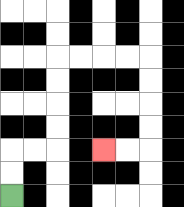{'start': '[0, 8]', 'end': '[4, 6]', 'path_directions': 'U,U,R,R,U,U,U,U,R,R,R,R,D,D,D,D,L,L', 'path_coordinates': '[[0, 8], [0, 7], [0, 6], [1, 6], [2, 6], [2, 5], [2, 4], [2, 3], [2, 2], [3, 2], [4, 2], [5, 2], [6, 2], [6, 3], [6, 4], [6, 5], [6, 6], [5, 6], [4, 6]]'}